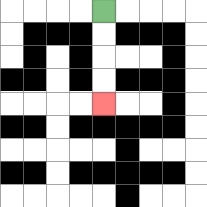{'start': '[4, 0]', 'end': '[4, 4]', 'path_directions': 'D,D,D,D', 'path_coordinates': '[[4, 0], [4, 1], [4, 2], [4, 3], [4, 4]]'}